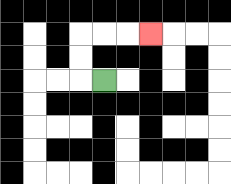{'start': '[4, 3]', 'end': '[6, 1]', 'path_directions': 'L,U,U,R,R,R', 'path_coordinates': '[[4, 3], [3, 3], [3, 2], [3, 1], [4, 1], [5, 1], [6, 1]]'}